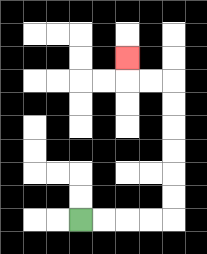{'start': '[3, 9]', 'end': '[5, 2]', 'path_directions': 'R,R,R,R,U,U,U,U,U,U,L,L,U', 'path_coordinates': '[[3, 9], [4, 9], [5, 9], [6, 9], [7, 9], [7, 8], [7, 7], [7, 6], [7, 5], [7, 4], [7, 3], [6, 3], [5, 3], [5, 2]]'}